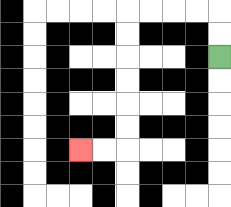{'start': '[9, 2]', 'end': '[3, 6]', 'path_directions': 'U,U,L,L,L,L,D,D,D,D,D,D,L,L', 'path_coordinates': '[[9, 2], [9, 1], [9, 0], [8, 0], [7, 0], [6, 0], [5, 0], [5, 1], [5, 2], [5, 3], [5, 4], [5, 5], [5, 6], [4, 6], [3, 6]]'}